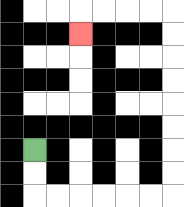{'start': '[1, 6]', 'end': '[3, 1]', 'path_directions': 'D,D,R,R,R,R,R,R,U,U,U,U,U,U,U,U,L,L,L,L,D', 'path_coordinates': '[[1, 6], [1, 7], [1, 8], [2, 8], [3, 8], [4, 8], [5, 8], [6, 8], [7, 8], [7, 7], [7, 6], [7, 5], [7, 4], [7, 3], [7, 2], [7, 1], [7, 0], [6, 0], [5, 0], [4, 0], [3, 0], [3, 1]]'}